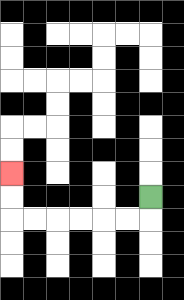{'start': '[6, 8]', 'end': '[0, 7]', 'path_directions': 'D,L,L,L,L,L,L,U,U', 'path_coordinates': '[[6, 8], [6, 9], [5, 9], [4, 9], [3, 9], [2, 9], [1, 9], [0, 9], [0, 8], [0, 7]]'}